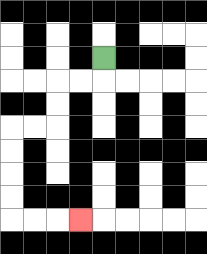{'start': '[4, 2]', 'end': '[3, 9]', 'path_directions': 'D,L,L,D,D,L,L,D,D,D,D,R,R,R', 'path_coordinates': '[[4, 2], [4, 3], [3, 3], [2, 3], [2, 4], [2, 5], [1, 5], [0, 5], [0, 6], [0, 7], [0, 8], [0, 9], [1, 9], [2, 9], [3, 9]]'}